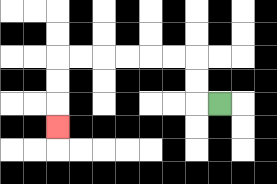{'start': '[9, 4]', 'end': '[2, 5]', 'path_directions': 'L,U,U,L,L,L,L,L,L,D,D,D', 'path_coordinates': '[[9, 4], [8, 4], [8, 3], [8, 2], [7, 2], [6, 2], [5, 2], [4, 2], [3, 2], [2, 2], [2, 3], [2, 4], [2, 5]]'}